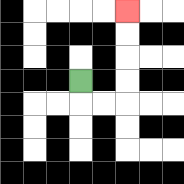{'start': '[3, 3]', 'end': '[5, 0]', 'path_directions': 'D,R,R,U,U,U,U', 'path_coordinates': '[[3, 3], [3, 4], [4, 4], [5, 4], [5, 3], [5, 2], [5, 1], [5, 0]]'}